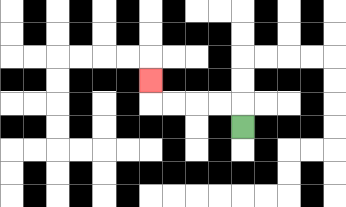{'start': '[10, 5]', 'end': '[6, 3]', 'path_directions': 'U,L,L,L,L,U', 'path_coordinates': '[[10, 5], [10, 4], [9, 4], [8, 4], [7, 4], [6, 4], [6, 3]]'}